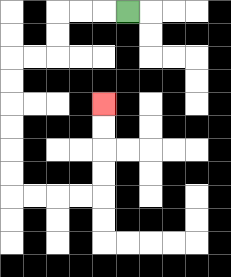{'start': '[5, 0]', 'end': '[4, 4]', 'path_directions': 'L,L,L,D,D,L,L,D,D,D,D,D,D,R,R,R,R,U,U,U,U', 'path_coordinates': '[[5, 0], [4, 0], [3, 0], [2, 0], [2, 1], [2, 2], [1, 2], [0, 2], [0, 3], [0, 4], [0, 5], [0, 6], [0, 7], [0, 8], [1, 8], [2, 8], [3, 8], [4, 8], [4, 7], [4, 6], [4, 5], [4, 4]]'}